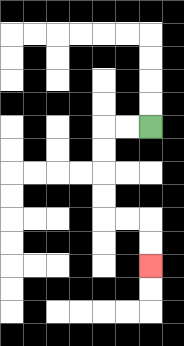{'start': '[6, 5]', 'end': '[6, 11]', 'path_directions': 'L,L,D,D,D,D,R,R,D,D', 'path_coordinates': '[[6, 5], [5, 5], [4, 5], [4, 6], [4, 7], [4, 8], [4, 9], [5, 9], [6, 9], [6, 10], [6, 11]]'}